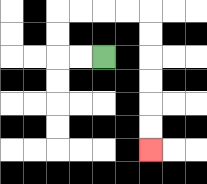{'start': '[4, 2]', 'end': '[6, 6]', 'path_directions': 'L,L,U,U,R,R,R,R,D,D,D,D,D,D', 'path_coordinates': '[[4, 2], [3, 2], [2, 2], [2, 1], [2, 0], [3, 0], [4, 0], [5, 0], [6, 0], [6, 1], [6, 2], [6, 3], [6, 4], [6, 5], [6, 6]]'}